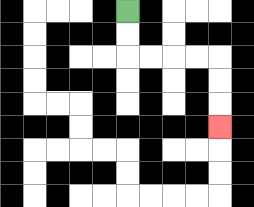{'start': '[5, 0]', 'end': '[9, 5]', 'path_directions': 'D,D,R,R,R,R,D,D,D', 'path_coordinates': '[[5, 0], [5, 1], [5, 2], [6, 2], [7, 2], [8, 2], [9, 2], [9, 3], [9, 4], [9, 5]]'}